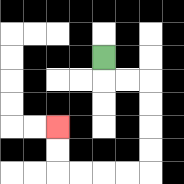{'start': '[4, 2]', 'end': '[2, 5]', 'path_directions': 'D,R,R,D,D,D,D,L,L,L,L,U,U', 'path_coordinates': '[[4, 2], [4, 3], [5, 3], [6, 3], [6, 4], [6, 5], [6, 6], [6, 7], [5, 7], [4, 7], [3, 7], [2, 7], [2, 6], [2, 5]]'}